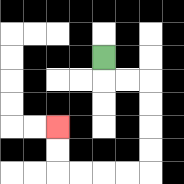{'start': '[4, 2]', 'end': '[2, 5]', 'path_directions': 'D,R,R,D,D,D,D,L,L,L,L,U,U', 'path_coordinates': '[[4, 2], [4, 3], [5, 3], [6, 3], [6, 4], [6, 5], [6, 6], [6, 7], [5, 7], [4, 7], [3, 7], [2, 7], [2, 6], [2, 5]]'}